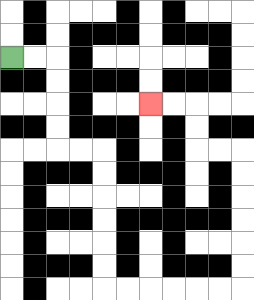{'start': '[0, 2]', 'end': '[6, 4]', 'path_directions': 'R,R,D,D,D,D,R,R,D,D,D,D,D,D,R,R,R,R,R,R,U,U,U,U,U,U,L,L,U,U,L,L', 'path_coordinates': '[[0, 2], [1, 2], [2, 2], [2, 3], [2, 4], [2, 5], [2, 6], [3, 6], [4, 6], [4, 7], [4, 8], [4, 9], [4, 10], [4, 11], [4, 12], [5, 12], [6, 12], [7, 12], [8, 12], [9, 12], [10, 12], [10, 11], [10, 10], [10, 9], [10, 8], [10, 7], [10, 6], [9, 6], [8, 6], [8, 5], [8, 4], [7, 4], [6, 4]]'}